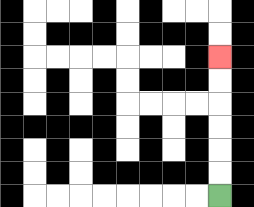{'start': '[9, 8]', 'end': '[9, 2]', 'path_directions': 'U,U,U,U,U,U', 'path_coordinates': '[[9, 8], [9, 7], [9, 6], [9, 5], [9, 4], [9, 3], [9, 2]]'}